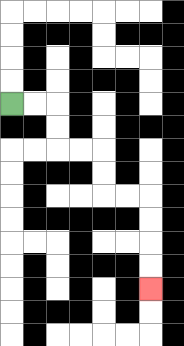{'start': '[0, 4]', 'end': '[6, 12]', 'path_directions': 'R,R,D,D,R,R,D,D,R,R,D,D,D,D', 'path_coordinates': '[[0, 4], [1, 4], [2, 4], [2, 5], [2, 6], [3, 6], [4, 6], [4, 7], [4, 8], [5, 8], [6, 8], [6, 9], [6, 10], [6, 11], [6, 12]]'}